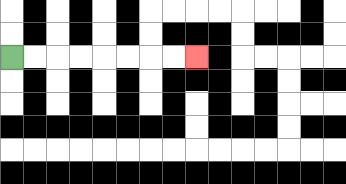{'start': '[0, 2]', 'end': '[8, 2]', 'path_directions': 'R,R,R,R,R,R,R,R', 'path_coordinates': '[[0, 2], [1, 2], [2, 2], [3, 2], [4, 2], [5, 2], [6, 2], [7, 2], [8, 2]]'}